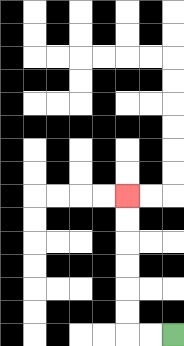{'start': '[7, 14]', 'end': '[5, 8]', 'path_directions': 'L,L,U,U,U,U,U,U', 'path_coordinates': '[[7, 14], [6, 14], [5, 14], [5, 13], [5, 12], [5, 11], [5, 10], [5, 9], [5, 8]]'}